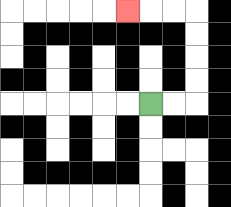{'start': '[6, 4]', 'end': '[5, 0]', 'path_directions': 'R,R,U,U,U,U,L,L,L', 'path_coordinates': '[[6, 4], [7, 4], [8, 4], [8, 3], [8, 2], [8, 1], [8, 0], [7, 0], [6, 0], [5, 0]]'}